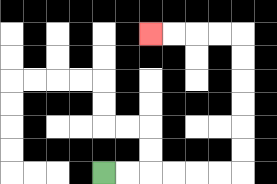{'start': '[4, 7]', 'end': '[6, 1]', 'path_directions': 'R,R,R,R,R,R,U,U,U,U,U,U,L,L,L,L', 'path_coordinates': '[[4, 7], [5, 7], [6, 7], [7, 7], [8, 7], [9, 7], [10, 7], [10, 6], [10, 5], [10, 4], [10, 3], [10, 2], [10, 1], [9, 1], [8, 1], [7, 1], [6, 1]]'}